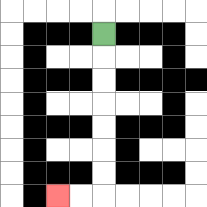{'start': '[4, 1]', 'end': '[2, 8]', 'path_directions': 'D,D,D,D,D,D,D,L,L', 'path_coordinates': '[[4, 1], [4, 2], [4, 3], [4, 4], [4, 5], [4, 6], [4, 7], [4, 8], [3, 8], [2, 8]]'}